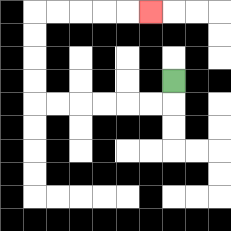{'start': '[7, 3]', 'end': '[6, 0]', 'path_directions': 'D,L,L,L,L,L,L,U,U,U,U,R,R,R,R,R', 'path_coordinates': '[[7, 3], [7, 4], [6, 4], [5, 4], [4, 4], [3, 4], [2, 4], [1, 4], [1, 3], [1, 2], [1, 1], [1, 0], [2, 0], [3, 0], [4, 0], [5, 0], [6, 0]]'}